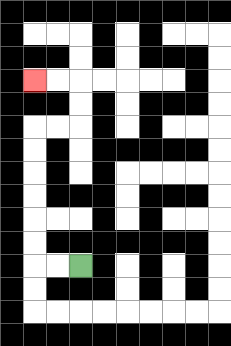{'start': '[3, 11]', 'end': '[1, 3]', 'path_directions': 'L,L,U,U,U,U,U,U,R,R,U,U,L,L', 'path_coordinates': '[[3, 11], [2, 11], [1, 11], [1, 10], [1, 9], [1, 8], [1, 7], [1, 6], [1, 5], [2, 5], [3, 5], [3, 4], [3, 3], [2, 3], [1, 3]]'}